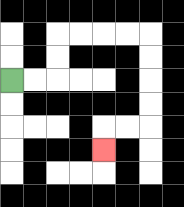{'start': '[0, 3]', 'end': '[4, 6]', 'path_directions': 'R,R,U,U,R,R,R,R,D,D,D,D,L,L,D', 'path_coordinates': '[[0, 3], [1, 3], [2, 3], [2, 2], [2, 1], [3, 1], [4, 1], [5, 1], [6, 1], [6, 2], [6, 3], [6, 4], [6, 5], [5, 5], [4, 5], [4, 6]]'}